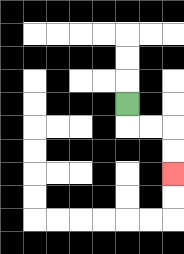{'start': '[5, 4]', 'end': '[7, 7]', 'path_directions': 'D,R,R,D,D', 'path_coordinates': '[[5, 4], [5, 5], [6, 5], [7, 5], [7, 6], [7, 7]]'}